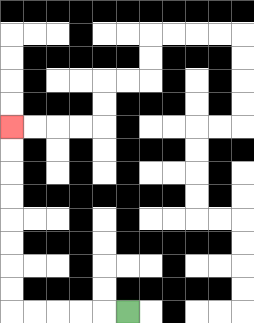{'start': '[5, 13]', 'end': '[0, 5]', 'path_directions': 'L,L,L,L,L,U,U,U,U,U,U,U,U', 'path_coordinates': '[[5, 13], [4, 13], [3, 13], [2, 13], [1, 13], [0, 13], [0, 12], [0, 11], [0, 10], [0, 9], [0, 8], [0, 7], [0, 6], [0, 5]]'}